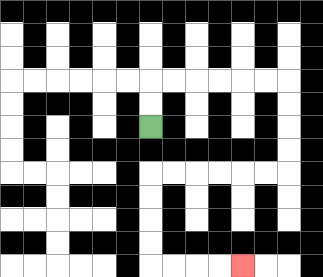{'start': '[6, 5]', 'end': '[10, 11]', 'path_directions': 'U,U,R,R,R,R,R,R,D,D,D,D,L,L,L,L,L,L,D,D,D,D,R,R,R,R', 'path_coordinates': '[[6, 5], [6, 4], [6, 3], [7, 3], [8, 3], [9, 3], [10, 3], [11, 3], [12, 3], [12, 4], [12, 5], [12, 6], [12, 7], [11, 7], [10, 7], [9, 7], [8, 7], [7, 7], [6, 7], [6, 8], [6, 9], [6, 10], [6, 11], [7, 11], [8, 11], [9, 11], [10, 11]]'}